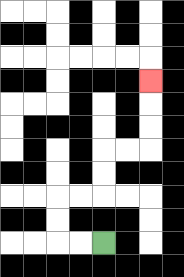{'start': '[4, 10]', 'end': '[6, 3]', 'path_directions': 'L,L,U,U,R,R,U,U,R,R,U,U,U', 'path_coordinates': '[[4, 10], [3, 10], [2, 10], [2, 9], [2, 8], [3, 8], [4, 8], [4, 7], [4, 6], [5, 6], [6, 6], [6, 5], [6, 4], [6, 3]]'}